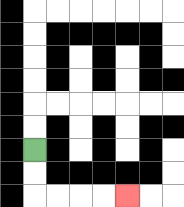{'start': '[1, 6]', 'end': '[5, 8]', 'path_directions': 'D,D,R,R,R,R', 'path_coordinates': '[[1, 6], [1, 7], [1, 8], [2, 8], [3, 8], [4, 8], [5, 8]]'}